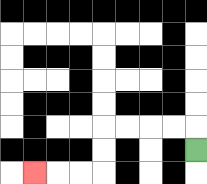{'start': '[8, 6]', 'end': '[1, 7]', 'path_directions': 'U,L,L,L,L,D,D,L,L,L', 'path_coordinates': '[[8, 6], [8, 5], [7, 5], [6, 5], [5, 5], [4, 5], [4, 6], [4, 7], [3, 7], [2, 7], [1, 7]]'}